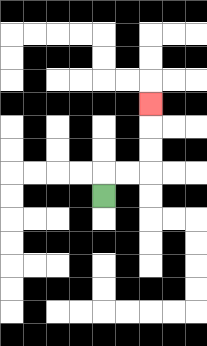{'start': '[4, 8]', 'end': '[6, 4]', 'path_directions': 'U,R,R,U,U,U', 'path_coordinates': '[[4, 8], [4, 7], [5, 7], [6, 7], [6, 6], [6, 5], [6, 4]]'}